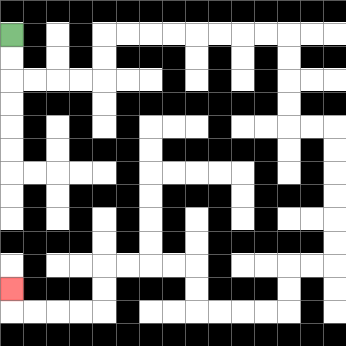{'start': '[0, 1]', 'end': '[0, 12]', 'path_directions': 'D,D,R,R,R,R,U,U,R,R,R,R,R,R,R,R,D,D,D,D,R,R,D,D,D,D,D,D,L,L,D,D,L,L,L,L,U,U,L,L,L,L,D,D,L,L,L,L,U', 'path_coordinates': '[[0, 1], [0, 2], [0, 3], [1, 3], [2, 3], [3, 3], [4, 3], [4, 2], [4, 1], [5, 1], [6, 1], [7, 1], [8, 1], [9, 1], [10, 1], [11, 1], [12, 1], [12, 2], [12, 3], [12, 4], [12, 5], [13, 5], [14, 5], [14, 6], [14, 7], [14, 8], [14, 9], [14, 10], [14, 11], [13, 11], [12, 11], [12, 12], [12, 13], [11, 13], [10, 13], [9, 13], [8, 13], [8, 12], [8, 11], [7, 11], [6, 11], [5, 11], [4, 11], [4, 12], [4, 13], [3, 13], [2, 13], [1, 13], [0, 13], [0, 12]]'}